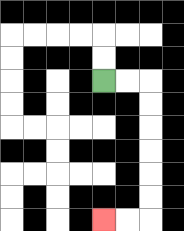{'start': '[4, 3]', 'end': '[4, 9]', 'path_directions': 'R,R,D,D,D,D,D,D,L,L', 'path_coordinates': '[[4, 3], [5, 3], [6, 3], [6, 4], [6, 5], [6, 6], [6, 7], [6, 8], [6, 9], [5, 9], [4, 9]]'}